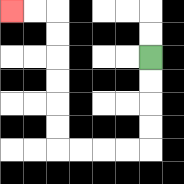{'start': '[6, 2]', 'end': '[0, 0]', 'path_directions': 'D,D,D,D,L,L,L,L,U,U,U,U,U,U,L,L', 'path_coordinates': '[[6, 2], [6, 3], [6, 4], [6, 5], [6, 6], [5, 6], [4, 6], [3, 6], [2, 6], [2, 5], [2, 4], [2, 3], [2, 2], [2, 1], [2, 0], [1, 0], [0, 0]]'}